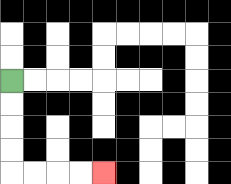{'start': '[0, 3]', 'end': '[4, 7]', 'path_directions': 'D,D,D,D,R,R,R,R', 'path_coordinates': '[[0, 3], [0, 4], [0, 5], [0, 6], [0, 7], [1, 7], [2, 7], [3, 7], [4, 7]]'}